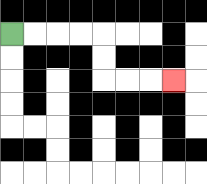{'start': '[0, 1]', 'end': '[7, 3]', 'path_directions': 'R,R,R,R,D,D,R,R,R', 'path_coordinates': '[[0, 1], [1, 1], [2, 1], [3, 1], [4, 1], [4, 2], [4, 3], [5, 3], [6, 3], [7, 3]]'}